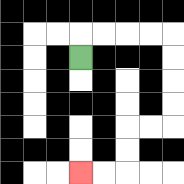{'start': '[3, 2]', 'end': '[3, 7]', 'path_directions': 'U,R,R,R,R,D,D,D,D,L,L,D,D,L,L', 'path_coordinates': '[[3, 2], [3, 1], [4, 1], [5, 1], [6, 1], [7, 1], [7, 2], [7, 3], [7, 4], [7, 5], [6, 5], [5, 5], [5, 6], [5, 7], [4, 7], [3, 7]]'}